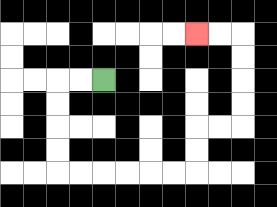{'start': '[4, 3]', 'end': '[8, 1]', 'path_directions': 'L,L,D,D,D,D,R,R,R,R,R,R,U,U,R,R,U,U,U,U,L,L', 'path_coordinates': '[[4, 3], [3, 3], [2, 3], [2, 4], [2, 5], [2, 6], [2, 7], [3, 7], [4, 7], [5, 7], [6, 7], [7, 7], [8, 7], [8, 6], [8, 5], [9, 5], [10, 5], [10, 4], [10, 3], [10, 2], [10, 1], [9, 1], [8, 1]]'}